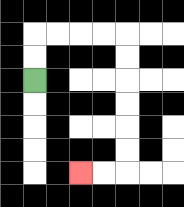{'start': '[1, 3]', 'end': '[3, 7]', 'path_directions': 'U,U,R,R,R,R,D,D,D,D,D,D,L,L', 'path_coordinates': '[[1, 3], [1, 2], [1, 1], [2, 1], [3, 1], [4, 1], [5, 1], [5, 2], [5, 3], [5, 4], [5, 5], [5, 6], [5, 7], [4, 7], [3, 7]]'}